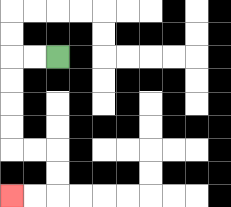{'start': '[2, 2]', 'end': '[0, 8]', 'path_directions': 'L,L,D,D,D,D,R,R,D,D,L,L', 'path_coordinates': '[[2, 2], [1, 2], [0, 2], [0, 3], [0, 4], [0, 5], [0, 6], [1, 6], [2, 6], [2, 7], [2, 8], [1, 8], [0, 8]]'}